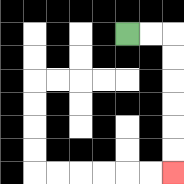{'start': '[5, 1]', 'end': '[7, 7]', 'path_directions': 'R,R,D,D,D,D,D,D', 'path_coordinates': '[[5, 1], [6, 1], [7, 1], [7, 2], [7, 3], [7, 4], [7, 5], [7, 6], [7, 7]]'}